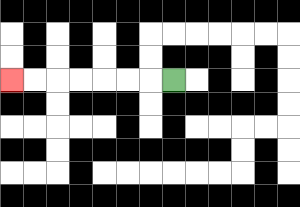{'start': '[7, 3]', 'end': '[0, 3]', 'path_directions': 'L,L,L,L,L,L,L', 'path_coordinates': '[[7, 3], [6, 3], [5, 3], [4, 3], [3, 3], [2, 3], [1, 3], [0, 3]]'}